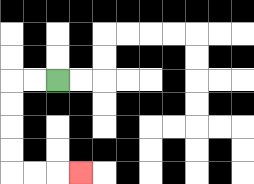{'start': '[2, 3]', 'end': '[3, 7]', 'path_directions': 'L,L,D,D,D,D,R,R,R', 'path_coordinates': '[[2, 3], [1, 3], [0, 3], [0, 4], [0, 5], [0, 6], [0, 7], [1, 7], [2, 7], [3, 7]]'}